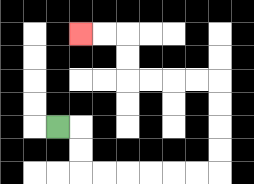{'start': '[2, 5]', 'end': '[3, 1]', 'path_directions': 'R,D,D,R,R,R,R,R,R,U,U,U,U,L,L,L,L,U,U,L,L', 'path_coordinates': '[[2, 5], [3, 5], [3, 6], [3, 7], [4, 7], [5, 7], [6, 7], [7, 7], [8, 7], [9, 7], [9, 6], [9, 5], [9, 4], [9, 3], [8, 3], [7, 3], [6, 3], [5, 3], [5, 2], [5, 1], [4, 1], [3, 1]]'}